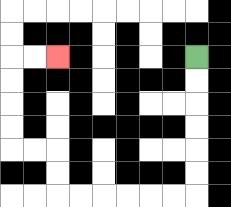{'start': '[8, 2]', 'end': '[2, 2]', 'path_directions': 'D,D,D,D,D,D,L,L,L,L,L,L,U,U,L,L,U,U,U,U,R,R', 'path_coordinates': '[[8, 2], [8, 3], [8, 4], [8, 5], [8, 6], [8, 7], [8, 8], [7, 8], [6, 8], [5, 8], [4, 8], [3, 8], [2, 8], [2, 7], [2, 6], [1, 6], [0, 6], [0, 5], [0, 4], [0, 3], [0, 2], [1, 2], [2, 2]]'}